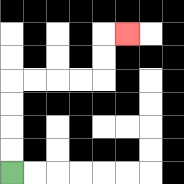{'start': '[0, 7]', 'end': '[5, 1]', 'path_directions': 'U,U,U,U,R,R,R,R,U,U,R', 'path_coordinates': '[[0, 7], [0, 6], [0, 5], [0, 4], [0, 3], [1, 3], [2, 3], [3, 3], [4, 3], [4, 2], [4, 1], [5, 1]]'}